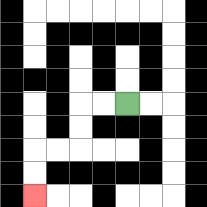{'start': '[5, 4]', 'end': '[1, 8]', 'path_directions': 'L,L,D,D,L,L,D,D', 'path_coordinates': '[[5, 4], [4, 4], [3, 4], [3, 5], [3, 6], [2, 6], [1, 6], [1, 7], [1, 8]]'}